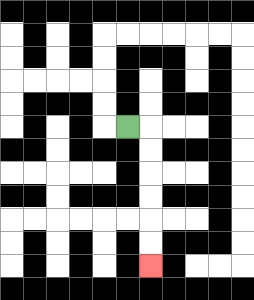{'start': '[5, 5]', 'end': '[6, 11]', 'path_directions': 'R,D,D,D,D,D,D', 'path_coordinates': '[[5, 5], [6, 5], [6, 6], [6, 7], [6, 8], [6, 9], [6, 10], [6, 11]]'}